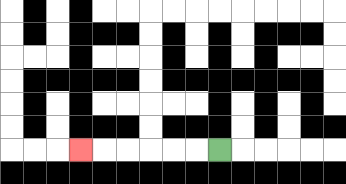{'start': '[9, 6]', 'end': '[3, 6]', 'path_directions': 'L,L,L,L,L,L', 'path_coordinates': '[[9, 6], [8, 6], [7, 6], [6, 6], [5, 6], [4, 6], [3, 6]]'}